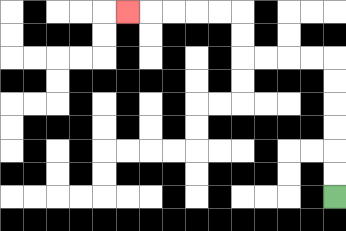{'start': '[14, 8]', 'end': '[5, 0]', 'path_directions': 'U,U,U,U,U,U,L,L,L,L,U,U,L,L,L,L,L', 'path_coordinates': '[[14, 8], [14, 7], [14, 6], [14, 5], [14, 4], [14, 3], [14, 2], [13, 2], [12, 2], [11, 2], [10, 2], [10, 1], [10, 0], [9, 0], [8, 0], [7, 0], [6, 0], [5, 0]]'}